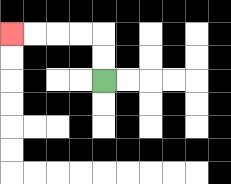{'start': '[4, 3]', 'end': '[0, 1]', 'path_directions': 'U,U,L,L,L,L', 'path_coordinates': '[[4, 3], [4, 2], [4, 1], [3, 1], [2, 1], [1, 1], [0, 1]]'}